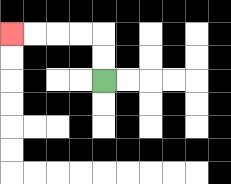{'start': '[4, 3]', 'end': '[0, 1]', 'path_directions': 'U,U,L,L,L,L', 'path_coordinates': '[[4, 3], [4, 2], [4, 1], [3, 1], [2, 1], [1, 1], [0, 1]]'}